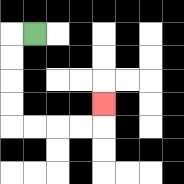{'start': '[1, 1]', 'end': '[4, 4]', 'path_directions': 'L,D,D,D,D,R,R,R,R,U', 'path_coordinates': '[[1, 1], [0, 1], [0, 2], [0, 3], [0, 4], [0, 5], [1, 5], [2, 5], [3, 5], [4, 5], [4, 4]]'}